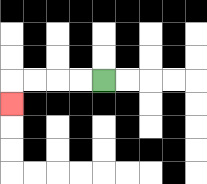{'start': '[4, 3]', 'end': '[0, 4]', 'path_directions': 'L,L,L,L,D', 'path_coordinates': '[[4, 3], [3, 3], [2, 3], [1, 3], [0, 3], [0, 4]]'}